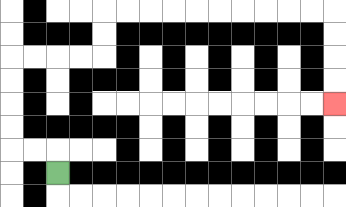{'start': '[2, 7]', 'end': '[14, 4]', 'path_directions': 'U,L,L,U,U,U,U,R,R,R,R,U,U,R,R,R,R,R,R,R,R,R,R,D,D,D,D', 'path_coordinates': '[[2, 7], [2, 6], [1, 6], [0, 6], [0, 5], [0, 4], [0, 3], [0, 2], [1, 2], [2, 2], [3, 2], [4, 2], [4, 1], [4, 0], [5, 0], [6, 0], [7, 0], [8, 0], [9, 0], [10, 0], [11, 0], [12, 0], [13, 0], [14, 0], [14, 1], [14, 2], [14, 3], [14, 4]]'}